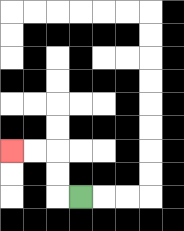{'start': '[3, 8]', 'end': '[0, 6]', 'path_directions': 'L,U,U,L,L', 'path_coordinates': '[[3, 8], [2, 8], [2, 7], [2, 6], [1, 6], [0, 6]]'}